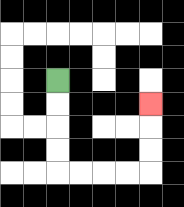{'start': '[2, 3]', 'end': '[6, 4]', 'path_directions': 'D,D,D,D,R,R,R,R,U,U,U', 'path_coordinates': '[[2, 3], [2, 4], [2, 5], [2, 6], [2, 7], [3, 7], [4, 7], [5, 7], [6, 7], [6, 6], [6, 5], [6, 4]]'}